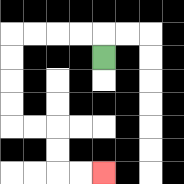{'start': '[4, 2]', 'end': '[4, 7]', 'path_directions': 'U,L,L,L,L,D,D,D,D,R,R,D,D,R,R', 'path_coordinates': '[[4, 2], [4, 1], [3, 1], [2, 1], [1, 1], [0, 1], [0, 2], [0, 3], [0, 4], [0, 5], [1, 5], [2, 5], [2, 6], [2, 7], [3, 7], [4, 7]]'}